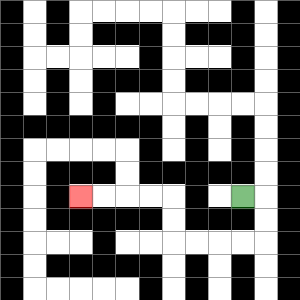{'start': '[10, 8]', 'end': '[3, 8]', 'path_directions': 'R,D,D,L,L,L,L,U,U,L,L,L,L', 'path_coordinates': '[[10, 8], [11, 8], [11, 9], [11, 10], [10, 10], [9, 10], [8, 10], [7, 10], [7, 9], [7, 8], [6, 8], [5, 8], [4, 8], [3, 8]]'}